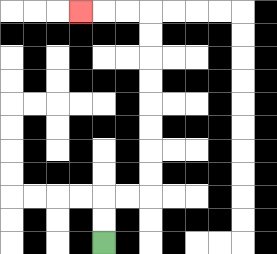{'start': '[4, 10]', 'end': '[3, 0]', 'path_directions': 'U,U,R,R,U,U,U,U,U,U,U,U,L,L,L', 'path_coordinates': '[[4, 10], [4, 9], [4, 8], [5, 8], [6, 8], [6, 7], [6, 6], [6, 5], [6, 4], [6, 3], [6, 2], [6, 1], [6, 0], [5, 0], [4, 0], [3, 0]]'}